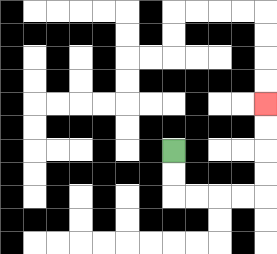{'start': '[7, 6]', 'end': '[11, 4]', 'path_directions': 'D,D,R,R,R,R,U,U,U,U', 'path_coordinates': '[[7, 6], [7, 7], [7, 8], [8, 8], [9, 8], [10, 8], [11, 8], [11, 7], [11, 6], [11, 5], [11, 4]]'}